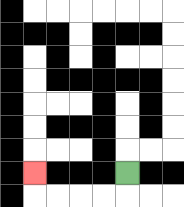{'start': '[5, 7]', 'end': '[1, 7]', 'path_directions': 'D,L,L,L,L,U', 'path_coordinates': '[[5, 7], [5, 8], [4, 8], [3, 8], [2, 8], [1, 8], [1, 7]]'}